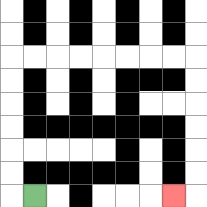{'start': '[1, 8]', 'end': '[7, 8]', 'path_directions': 'L,U,U,U,U,U,U,R,R,R,R,R,R,R,R,D,D,D,D,D,D,L', 'path_coordinates': '[[1, 8], [0, 8], [0, 7], [0, 6], [0, 5], [0, 4], [0, 3], [0, 2], [1, 2], [2, 2], [3, 2], [4, 2], [5, 2], [6, 2], [7, 2], [8, 2], [8, 3], [8, 4], [8, 5], [8, 6], [8, 7], [8, 8], [7, 8]]'}